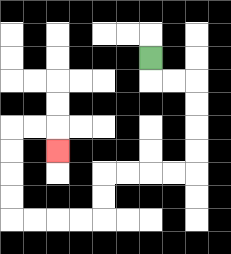{'start': '[6, 2]', 'end': '[2, 6]', 'path_directions': 'D,R,R,D,D,D,D,L,L,L,L,D,D,L,L,L,L,U,U,U,U,R,R,D', 'path_coordinates': '[[6, 2], [6, 3], [7, 3], [8, 3], [8, 4], [8, 5], [8, 6], [8, 7], [7, 7], [6, 7], [5, 7], [4, 7], [4, 8], [4, 9], [3, 9], [2, 9], [1, 9], [0, 9], [0, 8], [0, 7], [0, 6], [0, 5], [1, 5], [2, 5], [2, 6]]'}